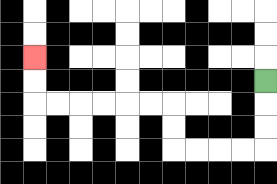{'start': '[11, 3]', 'end': '[1, 2]', 'path_directions': 'D,D,D,L,L,L,L,U,U,L,L,L,L,L,L,U,U', 'path_coordinates': '[[11, 3], [11, 4], [11, 5], [11, 6], [10, 6], [9, 6], [8, 6], [7, 6], [7, 5], [7, 4], [6, 4], [5, 4], [4, 4], [3, 4], [2, 4], [1, 4], [1, 3], [1, 2]]'}